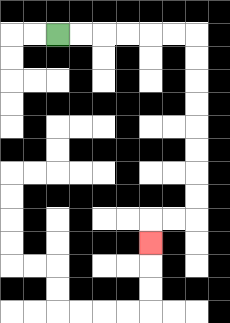{'start': '[2, 1]', 'end': '[6, 10]', 'path_directions': 'R,R,R,R,R,R,D,D,D,D,D,D,D,D,L,L,D', 'path_coordinates': '[[2, 1], [3, 1], [4, 1], [5, 1], [6, 1], [7, 1], [8, 1], [8, 2], [8, 3], [8, 4], [8, 5], [8, 6], [8, 7], [8, 8], [8, 9], [7, 9], [6, 9], [6, 10]]'}